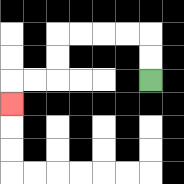{'start': '[6, 3]', 'end': '[0, 4]', 'path_directions': 'U,U,L,L,L,L,D,D,L,L,D', 'path_coordinates': '[[6, 3], [6, 2], [6, 1], [5, 1], [4, 1], [3, 1], [2, 1], [2, 2], [2, 3], [1, 3], [0, 3], [0, 4]]'}